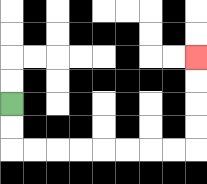{'start': '[0, 4]', 'end': '[8, 2]', 'path_directions': 'D,D,R,R,R,R,R,R,R,R,U,U,U,U', 'path_coordinates': '[[0, 4], [0, 5], [0, 6], [1, 6], [2, 6], [3, 6], [4, 6], [5, 6], [6, 6], [7, 6], [8, 6], [8, 5], [8, 4], [8, 3], [8, 2]]'}